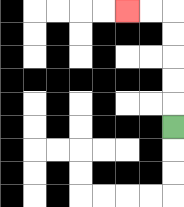{'start': '[7, 5]', 'end': '[5, 0]', 'path_directions': 'U,U,U,U,U,L,L', 'path_coordinates': '[[7, 5], [7, 4], [7, 3], [7, 2], [7, 1], [7, 0], [6, 0], [5, 0]]'}